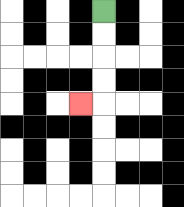{'start': '[4, 0]', 'end': '[3, 4]', 'path_directions': 'D,D,D,D,L', 'path_coordinates': '[[4, 0], [4, 1], [4, 2], [4, 3], [4, 4], [3, 4]]'}